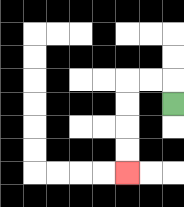{'start': '[7, 4]', 'end': '[5, 7]', 'path_directions': 'U,L,L,D,D,D,D', 'path_coordinates': '[[7, 4], [7, 3], [6, 3], [5, 3], [5, 4], [5, 5], [5, 6], [5, 7]]'}